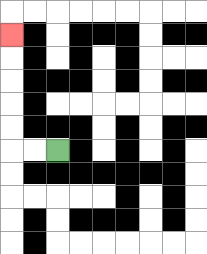{'start': '[2, 6]', 'end': '[0, 1]', 'path_directions': 'L,L,U,U,U,U,U', 'path_coordinates': '[[2, 6], [1, 6], [0, 6], [0, 5], [0, 4], [0, 3], [0, 2], [0, 1]]'}